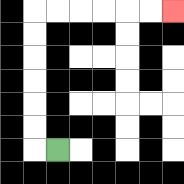{'start': '[2, 6]', 'end': '[7, 0]', 'path_directions': 'L,U,U,U,U,U,U,R,R,R,R,R,R', 'path_coordinates': '[[2, 6], [1, 6], [1, 5], [1, 4], [1, 3], [1, 2], [1, 1], [1, 0], [2, 0], [3, 0], [4, 0], [5, 0], [6, 0], [7, 0]]'}